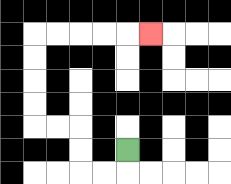{'start': '[5, 6]', 'end': '[6, 1]', 'path_directions': 'D,L,L,U,U,L,L,U,U,U,U,R,R,R,R,R', 'path_coordinates': '[[5, 6], [5, 7], [4, 7], [3, 7], [3, 6], [3, 5], [2, 5], [1, 5], [1, 4], [1, 3], [1, 2], [1, 1], [2, 1], [3, 1], [4, 1], [5, 1], [6, 1]]'}